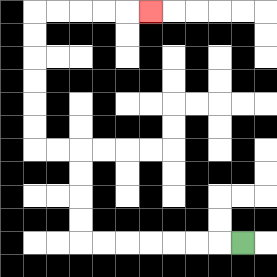{'start': '[10, 10]', 'end': '[6, 0]', 'path_directions': 'L,L,L,L,L,L,L,U,U,U,U,L,L,U,U,U,U,U,U,R,R,R,R,R', 'path_coordinates': '[[10, 10], [9, 10], [8, 10], [7, 10], [6, 10], [5, 10], [4, 10], [3, 10], [3, 9], [3, 8], [3, 7], [3, 6], [2, 6], [1, 6], [1, 5], [1, 4], [1, 3], [1, 2], [1, 1], [1, 0], [2, 0], [3, 0], [4, 0], [5, 0], [6, 0]]'}